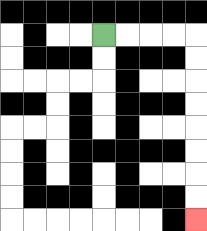{'start': '[4, 1]', 'end': '[8, 9]', 'path_directions': 'R,R,R,R,D,D,D,D,D,D,D,D', 'path_coordinates': '[[4, 1], [5, 1], [6, 1], [7, 1], [8, 1], [8, 2], [8, 3], [8, 4], [8, 5], [8, 6], [8, 7], [8, 8], [8, 9]]'}